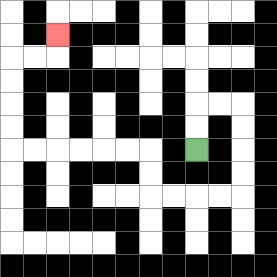{'start': '[8, 6]', 'end': '[2, 1]', 'path_directions': 'U,U,R,R,D,D,D,D,L,L,L,L,U,U,L,L,L,L,L,L,U,U,U,U,R,R,U', 'path_coordinates': '[[8, 6], [8, 5], [8, 4], [9, 4], [10, 4], [10, 5], [10, 6], [10, 7], [10, 8], [9, 8], [8, 8], [7, 8], [6, 8], [6, 7], [6, 6], [5, 6], [4, 6], [3, 6], [2, 6], [1, 6], [0, 6], [0, 5], [0, 4], [0, 3], [0, 2], [1, 2], [2, 2], [2, 1]]'}